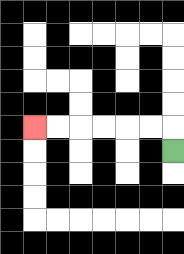{'start': '[7, 6]', 'end': '[1, 5]', 'path_directions': 'U,L,L,L,L,L,L', 'path_coordinates': '[[7, 6], [7, 5], [6, 5], [5, 5], [4, 5], [3, 5], [2, 5], [1, 5]]'}